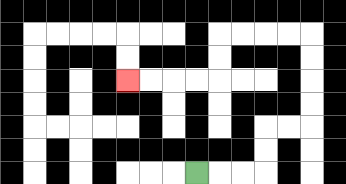{'start': '[8, 7]', 'end': '[5, 3]', 'path_directions': 'R,R,R,U,U,R,R,U,U,U,U,L,L,L,L,D,D,L,L,L,L', 'path_coordinates': '[[8, 7], [9, 7], [10, 7], [11, 7], [11, 6], [11, 5], [12, 5], [13, 5], [13, 4], [13, 3], [13, 2], [13, 1], [12, 1], [11, 1], [10, 1], [9, 1], [9, 2], [9, 3], [8, 3], [7, 3], [6, 3], [5, 3]]'}